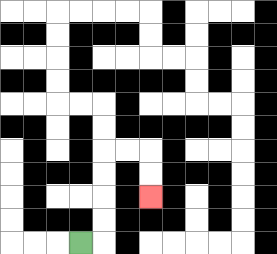{'start': '[3, 10]', 'end': '[6, 8]', 'path_directions': 'R,U,U,U,U,R,R,D,D', 'path_coordinates': '[[3, 10], [4, 10], [4, 9], [4, 8], [4, 7], [4, 6], [5, 6], [6, 6], [6, 7], [6, 8]]'}